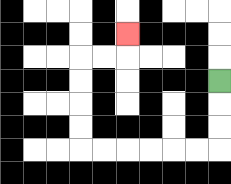{'start': '[9, 3]', 'end': '[5, 1]', 'path_directions': 'D,D,D,L,L,L,L,L,L,U,U,U,U,R,R,U', 'path_coordinates': '[[9, 3], [9, 4], [9, 5], [9, 6], [8, 6], [7, 6], [6, 6], [5, 6], [4, 6], [3, 6], [3, 5], [3, 4], [3, 3], [3, 2], [4, 2], [5, 2], [5, 1]]'}